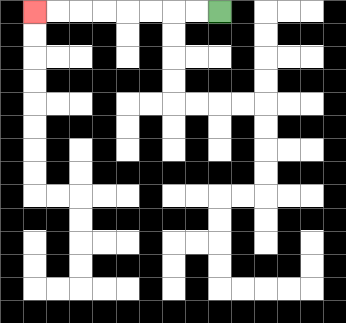{'start': '[9, 0]', 'end': '[1, 0]', 'path_directions': 'L,L,L,L,L,L,L,L', 'path_coordinates': '[[9, 0], [8, 0], [7, 0], [6, 0], [5, 0], [4, 0], [3, 0], [2, 0], [1, 0]]'}